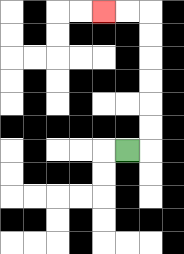{'start': '[5, 6]', 'end': '[4, 0]', 'path_directions': 'R,U,U,U,U,U,U,L,L', 'path_coordinates': '[[5, 6], [6, 6], [6, 5], [6, 4], [6, 3], [6, 2], [6, 1], [6, 0], [5, 0], [4, 0]]'}